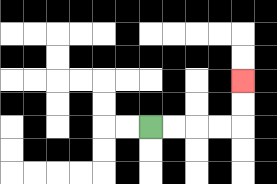{'start': '[6, 5]', 'end': '[10, 3]', 'path_directions': 'R,R,R,R,U,U', 'path_coordinates': '[[6, 5], [7, 5], [8, 5], [9, 5], [10, 5], [10, 4], [10, 3]]'}